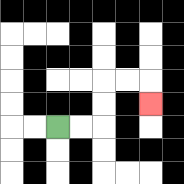{'start': '[2, 5]', 'end': '[6, 4]', 'path_directions': 'R,R,U,U,R,R,D', 'path_coordinates': '[[2, 5], [3, 5], [4, 5], [4, 4], [4, 3], [5, 3], [6, 3], [6, 4]]'}